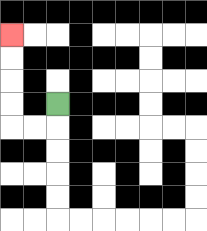{'start': '[2, 4]', 'end': '[0, 1]', 'path_directions': 'D,L,L,U,U,U,U', 'path_coordinates': '[[2, 4], [2, 5], [1, 5], [0, 5], [0, 4], [0, 3], [0, 2], [0, 1]]'}